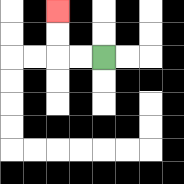{'start': '[4, 2]', 'end': '[2, 0]', 'path_directions': 'L,L,U,U', 'path_coordinates': '[[4, 2], [3, 2], [2, 2], [2, 1], [2, 0]]'}